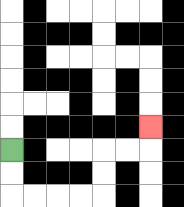{'start': '[0, 6]', 'end': '[6, 5]', 'path_directions': 'D,D,R,R,R,R,U,U,R,R,U', 'path_coordinates': '[[0, 6], [0, 7], [0, 8], [1, 8], [2, 8], [3, 8], [4, 8], [4, 7], [4, 6], [5, 6], [6, 6], [6, 5]]'}